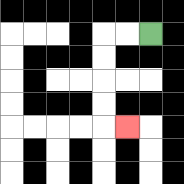{'start': '[6, 1]', 'end': '[5, 5]', 'path_directions': 'L,L,D,D,D,D,R', 'path_coordinates': '[[6, 1], [5, 1], [4, 1], [4, 2], [4, 3], [4, 4], [4, 5], [5, 5]]'}